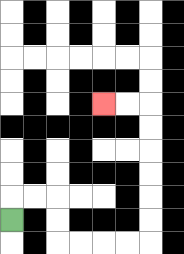{'start': '[0, 9]', 'end': '[4, 4]', 'path_directions': 'U,R,R,D,D,R,R,R,R,U,U,U,U,U,U,L,L', 'path_coordinates': '[[0, 9], [0, 8], [1, 8], [2, 8], [2, 9], [2, 10], [3, 10], [4, 10], [5, 10], [6, 10], [6, 9], [6, 8], [6, 7], [6, 6], [6, 5], [6, 4], [5, 4], [4, 4]]'}